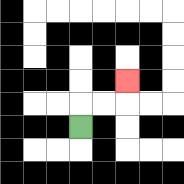{'start': '[3, 5]', 'end': '[5, 3]', 'path_directions': 'U,R,R,U', 'path_coordinates': '[[3, 5], [3, 4], [4, 4], [5, 4], [5, 3]]'}